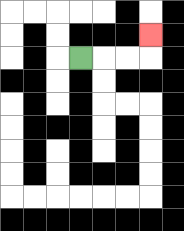{'start': '[3, 2]', 'end': '[6, 1]', 'path_directions': 'R,R,R,U', 'path_coordinates': '[[3, 2], [4, 2], [5, 2], [6, 2], [6, 1]]'}